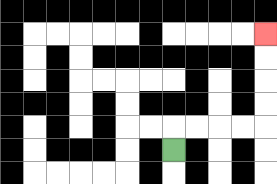{'start': '[7, 6]', 'end': '[11, 1]', 'path_directions': 'U,R,R,R,R,U,U,U,U', 'path_coordinates': '[[7, 6], [7, 5], [8, 5], [9, 5], [10, 5], [11, 5], [11, 4], [11, 3], [11, 2], [11, 1]]'}